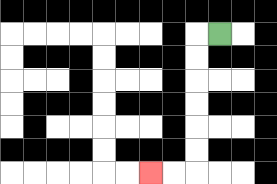{'start': '[9, 1]', 'end': '[6, 7]', 'path_directions': 'L,D,D,D,D,D,D,L,L', 'path_coordinates': '[[9, 1], [8, 1], [8, 2], [8, 3], [8, 4], [8, 5], [8, 6], [8, 7], [7, 7], [6, 7]]'}